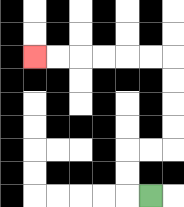{'start': '[6, 8]', 'end': '[1, 2]', 'path_directions': 'L,U,U,R,R,U,U,U,U,L,L,L,L,L,L', 'path_coordinates': '[[6, 8], [5, 8], [5, 7], [5, 6], [6, 6], [7, 6], [7, 5], [7, 4], [7, 3], [7, 2], [6, 2], [5, 2], [4, 2], [3, 2], [2, 2], [1, 2]]'}